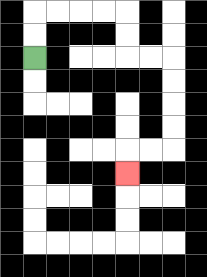{'start': '[1, 2]', 'end': '[5, 7]', 'path_directions': 'U,U,R,R,R,R,D,D,R,R,D,D,D,D,L,L,D', 'path_coordinates': '[[1, 2], [1, 1], [1, 0], [2, 0], [3, 0], [4, 0], [5, 0], [5, 1], [5, 2], [6, 2], [7, 2], [7, 3], [7, 4], [7, 5], [7, 6], [6, 6], [5, 6], [5, 7]]'}